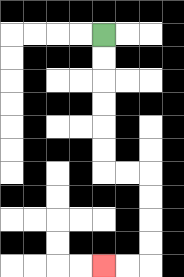{'start': '[4, 1]', 'end': '[4, 11]', 'path_directions': 'D,D,D,D,D,D,R,R,D,D,D,D,L,L', 'path_coordinates': '[[4, 1], [4, 2], [4, 3], [4, 4], [4, 5], [4, 6], [4, 7], [5, 7], [6, 7], [6, 8], [6, 9], [6, 10], [6, 11], [5, 11], [4, 11]]'}